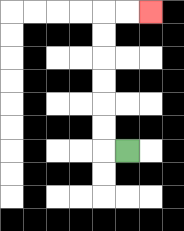{'start': '[5, 6]', 'end': '[6, 0]', 'path_directions': 'L,U,U,U,U,U,U,R,R', 'path_coordinates': '[[5, 6], [4, 6], [4, 5], [4, 4], [4, 3], [4, 2], [4, 1], [4, 0], [5, 0], [6, 0]]'}